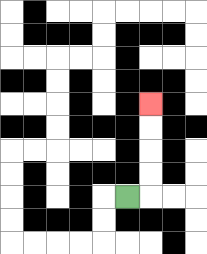{'start': '[5, 8]', 'end': '[6, 4]', 'path_directions': 'R,U,U,U,U', 'path_coordinates': '[[5, 8], [6, 8], [6, 7], [6, 6], [6, 5], [6, 4]]'}